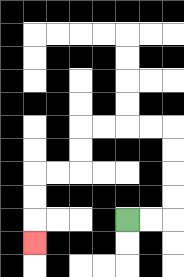{'start': '[5, 9]', 'end': '[1, 10]', 'path_directions': 'R,R,U,U,U,U,L,L,L,L,D,D,L,L,D,D,D', 'path_coordinates': '[[5, 9], [6, 9], [7, 9], [7, 8], [7, 7], [7, 6], [7, 5], [6, 5], [5, 5], [4, 5], [3, 5], [3, 6], [3, 7], [2, 7], [1, 7], [1, 8], [1, 9], [1, 10]]'}